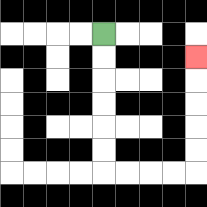{'start': '[4, 1]', 'end': '[8, 2]', 'path_directions': 'D,D,D,D,D,D,R,R,R,R,U,U,U,U,U', 'path_coordinates': '[[4, 1], [4, 2], [4, 3], [4, 4], [4, 5], [4, 6], [4, 7], [5, 7], [6, 7], [7, 7], [8, 7], [8, 6], [8, 5], [8, 4], [8, 3], [8, 2]]'}